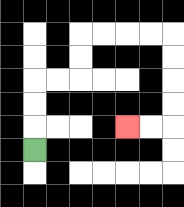{'start': '[1, 6]', 'end': '[5, 5]', 'path_directions': 'U,U,U,R,R,U,U,R,R,R,R,D,D,D,D,L,L', 'path_coordinates': '[[1, 6], [1, 5], [1, 4], [1, 3], [2, 3], [3, 3], [3, 2], [3, 1], [4, 1], [5, 1], [6, 1], [7, 1], [7, 2], [7, 3], [7, 4], [7, 5], [6, 5], [5, 5]]'}